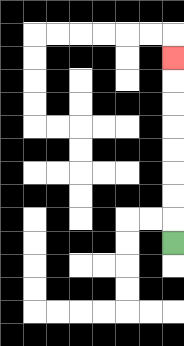{'start': '[7, 10]', 'end': '[7, 2]', 'path_directions': 'U,U,U,U,U,U,U,U', 'path_coordinates': '[[7, 10], [7, 9], [7, 8], [7, 7], [7, 6], [7, 5], [7, 4], [7, 3], [7, 2]]'}